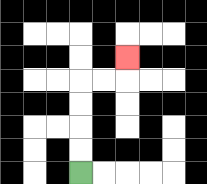{'start': '[3, 7]', 'end': '[5, 2]', 'path_directions': 'U,U,U,U,R,R,U', 'path_coordinates': '[[3, 7], [3, 6], [3, 5], [3, 4], [3, 3], [4, 3], [5, 3], [5, 2]]'}